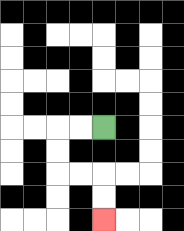{'start': '[4, 5]', 'end': '[4, 9]', 'path_directions': 'L,L,D,D,R,R,D,D', 'path_coordinates': '[[4, 5], [3, 5], [2, 5], [2, 6], [2, 7], [3, 7], [4, 7], [4, 8], [4, 9]]'}